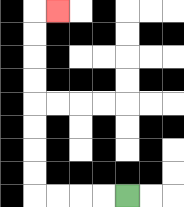{'start': '[5, 8]', 'end': '[2, 0]', 'path_directions': 'L,L,L,L,U,U,U,U,U,U,U,U,R', 'path_coordinates': '[[5, 8], [4, 8], [3, 8], [2, 8], [1, 8], [1, 7], [1, 6], [1, 5], [1, 4], [1, 3], [1, 2], [1, 1], [1, 0], [2, 0]]'}